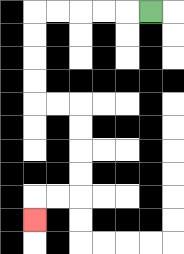{'start': '[6, 0]', 'end': '[1, 9]', 'path_directions': 'L,L,L,L,L,D,D,D,D,R,R,D,D,D,D,L,L,D', 'path_coordinates': '[[6, 0], [5, 0], [4, 0], [3, 0], [2, 0], [1, 0], [1, 1], [1, 2], [1, 3], [1, 4], [2, 4], [3, 4], [3, 5], [3, 6], [3, 7], [3, 8], [2, 8], [1, 8], [1, 9]]'}